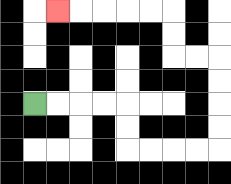{'start': '[1, 4]', 'end': '[2, 0]', 'path_directions': 'R,R,R,R,D,D,R,R,R,R,U,U,U,U,L,L,U,U,L,L,L,L,L', 'path_coordinates': '[[1, 4], [2, 4], [3, 4], [4, 4], [5, 4], [5, 5], [5, 6], [6, 6], [7, 6], [8, 6], [9, 6], [9, 5], [9, 4], [9, 3], [9, 2], [8, 2], [7, 2], [7, 1], [7, 0], [6, 0], [5, 0], [4, 0], [3, 0], [2, 0]]'}